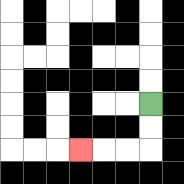{'start': '[6, 4]', 'end': '[3, 6]', 'path_directions': 'D,D,L,L,L', 'path_coordinates': '[[6, 4], [6, 5], [6, 6], [5, 6], [4, 6], [3, 6]]'}